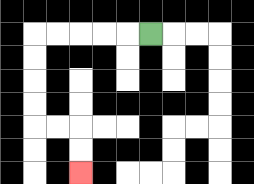{'start': '[6, 1]', 'end': '[3, 7]', 'path_directions': 'L,L,L,L,L,D,D,D,D,R,R,D,D', 'path_coordinates': '[[6, 1], [5, 1], [4, 1], [3, 1], [2, 1], [1, 1], [1, 2], [1, 3], [1, 4], [1, 5], [2, 5], [3, 5], [3, 6], [3, 7]]'}